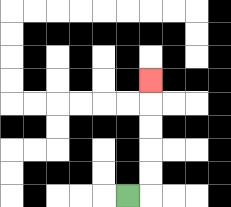{'start': '[5, 8]', 'end': '[6, 3]', 'path_directions': 'R,U,U,U,U,U', 'path_coordinates': '[[5, 8], [6, 8], [6, 7], [6, 6], [6, 5], [6, 4], [6, 3]]'}